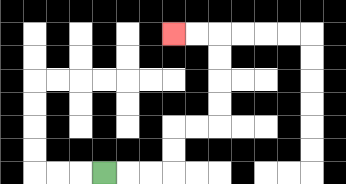{'start': '[4, 7]', 'end': '[7, 1]', 'path_directions': 'R,R,R,U,U,R,R,U,U,U,U,L,L', 'path_coordinates': '[[4, 7], [5, 7], [6, 7], [7, 7], [7, 6], [7, 5], [8, 5], [9, 5], [9, 4], [9, 3], [9, 2], [9, 1], [8, 1], [7, 1]]'}